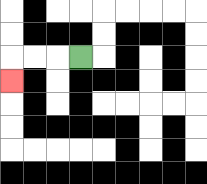{'start': '[3, 2]', 'end': '[0, 3]', 'path_directions': 'L,L,L,D', 'path_coordinates': '[[3, 2], [2, 2], [1, 2], [0, 2], [0, 3]]'}